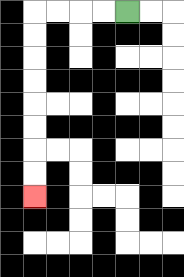{'start': '[5, 0]', 'end': '[1, 8]', 'path_directions': 'L,L,L,L,D,D,D,D,D,D,D,D', 'path_coordinates': '[[5, 0], [4, 0], [3, 0], [2, 0], [1, 0], [1, 1], [1, 2], [1, 3], [1, 4], [1, 5], [1, 6], [1, 7], [1, 8]]'}